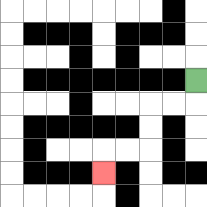{'start': '[8, 3]', 'end': '[4, 7]', 'path_directions': 'D,L,L,D,D,L,L,D', 'path_coordinates': '[[8, 3], [8, 4], [7, 4], [6, 4], [6, 5], [6, 6], [5, 6], [4, 6], [4, 7]]'}